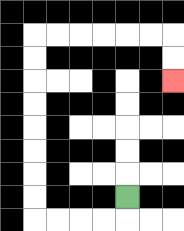{'start': '[5, 8]', 'end': '[7, 3]', 'path_directions': 'D,L,L,L,L,U,U,U,U,U,U,U,U,R,R,R,R,R,R,D,D', 'path_coordinates': '[[5, 8], [5, 9], [4, 9], [3, 9], [2, 9], [1, 9], [1, 8], [1, 7], [1, 6], [1, 5], [1, 4], [1, 3], [1, 2], [1, 1], [2, 1], [3, 1], [4, 1], [5, 1], [6, 1], [7, 1], [7, 2], [7, 3]]'}